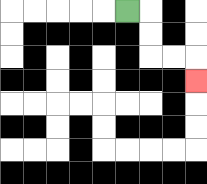{'start': '[5, 0]', 'end': '[8, 3]', 'path_directions': 'R,D,D,R,R,D', 'path_coordinates': '[[5, 0], [6, 0], [6, 1], [6, 2], [7, 2], [8, 2], [8, 3]]'}